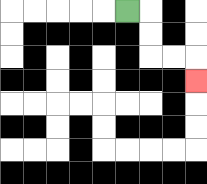{'start': '[5, 0]', 'end': '[8, 3]', 'path_directions': 'R,D,D,R,R,D', 'path_coordinates': '[[5, 0], [6, 0], [6, 1], [6, 2], [7, 2], [8, 2], [8, 3]]'}